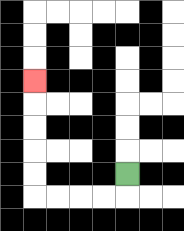{'start': '[5, 7]', 'end': '[1, 3]', 'path_directions': 'D,L,L,L,L,U,U,U,U,U', 'path_coordinates': '[[5, 7], [5, 8], [4, 8], [3, 8], [2, 8], [1, 8], [1, 7], [1, 6], [1, 5], [1, 4], [1, 3]]'}